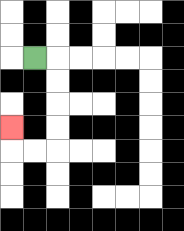{'start': '[1, 2]', 'end': '[0, 5]', 'path_directions': 'R,D,D,D,D,L,L,U', 'path_coordinates': '[[1, 2], [2, 2], [2, 3], [2, 4], [2, 5], [2, 6], [1, 6], [0, 6], [0, 5]]'}